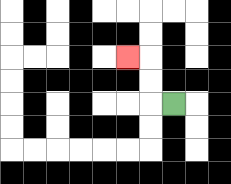{'start': '[7, 4]', 'end': '[5, 2]', 'path_directions': 'L,U,U,L', 'path_coordinates': '[[7, 4], [6, 4], [6, 3], [6, 2], [5, 2]]'}